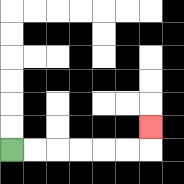{'start': '[0, 6]', 'end': '[6, 5]', 'path_directions': 'R,R,R,R,R,R,U', 'path_coordinates': '[[0, 6], [1, 6], [2, 6], [3, 6], [4, 6], [5, 6], [6, 6], [6, 5]]'}